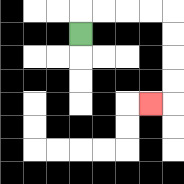{'start': '[3, 1]', 'end': '[6, 4]', 'path_directions': 'U,R,R,R,R,D,D,D,D,L', 'path_coordinates': '[[3, 1], [3, 0], [4, 0], [5, 0], [6, 0], [7, 0], [7, 1], [7, 2], [7, 3], [7, 4], [6, 4]]'}